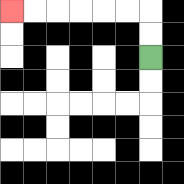{'start': '[6, 2]', 'end': '[0, 0]', 'path_directions': 'U,U,L,L,L,L,L,L', 'path_coordinates': '[[6, 2], [6, 1], [6, 0], [5, 0], [4, 0], [3, 0], [2, 0], [1, 0], [0, 0]]'}